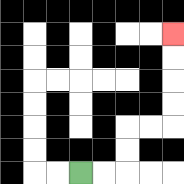{'start': '[3, 7]', 'end': '[7, 1]', 'path_directions': 'R,R,U,U,R,R,U,U,U,U', 'path_coordinates': '[[3, 7], [4, 7], [5, 7], [5, 6], [5, 5], [6, 5], [7, 5], [7, 4], [7, 3], [7, 2], [7, 1]]'}